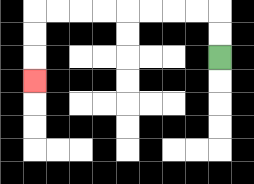{'start': '[9, 2]', 'end': '[1, 3]', 'path_directions': 'U,U,L,L,L,L,L,L,L,L,D,D,D', 'path_coordinates': '[[9, 2], [9, 1], [9, 0], [8, 0], [7, 0], [6, 0], [5, 0], [4, 0], [3, 0], [2, 0], [1, 0], [1, 1], [1, 2], [1, 3]]'}